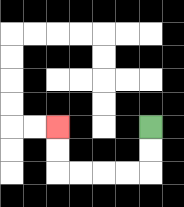{'start': '[6, 5]', 'end': '[2, 5]', 'path_directions': 'D,D,L,L,L,L,U,U', 'path_coordinates': '[[6, 5], [6, 6], [6, 7], [5, 7], [4, 7], [3, 7], [2, 7], [2, 6], [2, 5]]'}